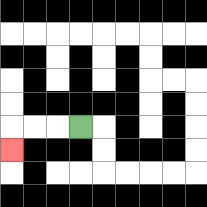{'start': '[3, 5]', 'end': '[0, 6]', 'path_directions': 'L,L,L,D', 'path_coordinates': '[[3, 5], [2, 5], [1, 5], [0, 5], [0, 6]]'}